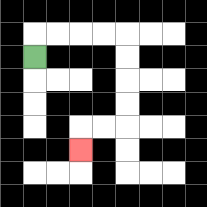{'start': '[1, 2]', 'end': '[3, 6]', 'path_directions': 'U,R,R,R,R,D,D,D,D,L,L,D', 'path_coordinates': '[[1, 2], [1, 1], [2, 1], [3, 1], [4, 1], [5, 1], [5, 2], [5, 3], [5, 4], [5, 5], [4, 5], [3, 5], [3, 6]]'}